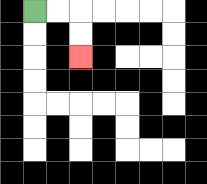{'start': '[1, 0]', 'end': '[3, 2]', 'path_directions': 'R,R,D,D', 'path_coordinates': '[[1, 0], [2, 0], [3, 0], [3, 1], [3, 2]]'}